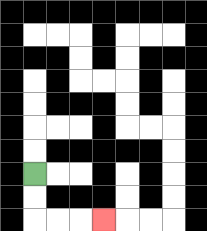{'start': '[1, 7]', 'end': '[4, 9]', 'path_directions': 'D,D,R,R,R', 'path_coordinates': '[[1, 7], [1, 8], [1, 9], [2, 9], [3, 9], [4, 9]]'}